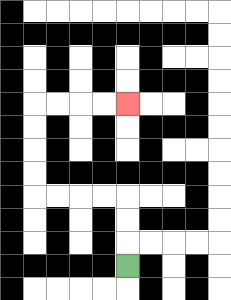{'start': '[5, 11]', 'end': '[5, 4]', 'path_directions': 'U,U,U,L,L,L,L,U,U,U,U,R,R,R,R', 'path_coordinates': '[[5, 11], [5, 10], [5, 9], [5, 8], [4, 8], [3, 8], [2, 8], [1, 8], [1, 7], [1, 6], [1, 5], [1, 4], [2, 4], [3, 4], [4, 4], [5, 4]]'}